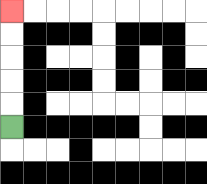{'start': '[0, 5]', 'end': '[0, 0]', 'path_directions': 'U,U,U,U,U', 'path_coordinates': '[[0, 5], [0, 4], [0, 3], [0, 2], [0, 1], [0, 0]]'}